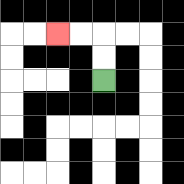{'start': '[4, 3]', 'end': '[2, 1]', 'path_directions': 'U,U,L,L', 'path_coordinates': '[[4, 3], [4, 2], [4, 1], [3, 1], [2, 1]]'}